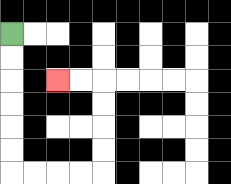{'start': '[0, 1]', 'end': '[2, 3]', 'path_directions': 'D,D,D,D,D,D,R,R,R,R,U,U,U,U,L,L', 'path_coordinates': '[[0, 1], [0, 2], [0, 3], [0, 4], [0, 5], [0, 6], [0, 7], [1, 7], [2, 7], [3, 7], [4, 7], [4, 6], [4, 5], [4, 4], [4, 3], [3, 3], [2, 3]]'}